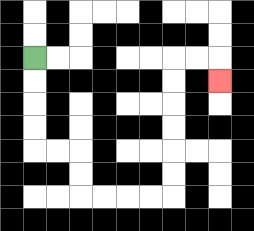{'start': '[1, 2]', 'end': '[9, 3]', 'path_directions': 'D,D,D,D,R,R,D,D,R,R,R,R,U,U,U,U,U,U,R,R,D', 'path_coordinates': '[[1, 2], [1, 3], [1, 4], [1, 5], [1, 6], [2, 6], [3, 6], [3, 7], [3, 8], [4, 8], [5, 8], [6, 8], [7, 8], [7, 7], [7, 6], [7, 5], [7, 4], [7, 3], [7, 2], [8, 2], [9, 2], [9, 3]]'}